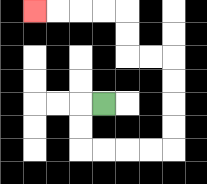{'start': '[4, 4]', 'end': '[1, 0]', 'path_directions': 'L,D,D,R,R,R,R,U,U,U,U,L,L,U,U,L,L,L,L', 'path_coordinates': '[[4, 4], [3, 4], [3, 5], [3, 6], [4, 6], [5, 6], [6, 6], [7, 6], [7, 5], [7, 4], [7, 3], [7, 2], [6, 2], [5, 2], [5, 1], [5, 0], [4, 0], [3, 0], [2, 0], [1, 0]]'}